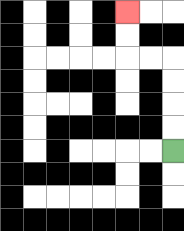{'start': '[7, 6]', 'end': '[5, 0]', 'path_directions': 'U,U,U,U,L,L,U,U', 'path_coordinates': '[[7, 6], [7, 5], [7, 4], [7, 3], [7, 2], [6, 2], [5, 2], [5, 1], [5, 0]]'}